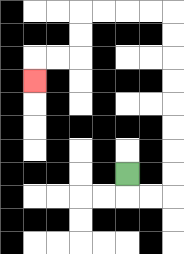{'start': '[5, 7]', 'end': '[1, 3]', 'path_directions': 'D,R,R,U,U,U,U,U,U,U,U,L,L,L,L,D,D,L,L,D', 'path_coordinates': '[[5, 7], [5, 8], [6, 8], [7, 8], [7, 7], [7, 6], [7, 5], [7, 4], [7, 3], [7, 2], [7, 1], [7, 0], [6, 0], [5, 0], [4, 0], [3, 0], [3, 1], [3, 2], [2, 2], [1, 2], [1, 3]]'}